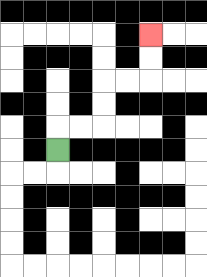{'start': '[2, 6]', 'end': '[6, 1]', 'path_directions': 'U,R,R,U,U,R,R,U,U', 'path_coordinates': '[[2, 6], [2, 5], [3, 5], [4, 5], [4, 4], [4, 3], [5, 3], [6, 3], [6, 2], [6, 1]]'}